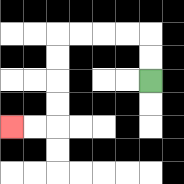{'start': '[6, 3]', 'end': '[0, 5]', 'path_directions': 'U,U,L,L,L,L,D,D,D,D,L,L', 'path_coordinates': '[[6, 3], [6, 2], [6, 1], [5, 1], [4, 1], [3, 1], [2, 1], [2, 2], [2, 3], [2, 4], [2, 5], [1, 5], [0, 5]]'}